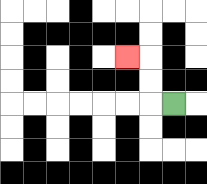{'start': '[7, 4]', 'end': '[5, 2]', 'path_directions': 'L,U,U,L', 'path_coordinates': '[[7, 4], [6, 4], [6, 3], [6, 2], [5, 2]]'}